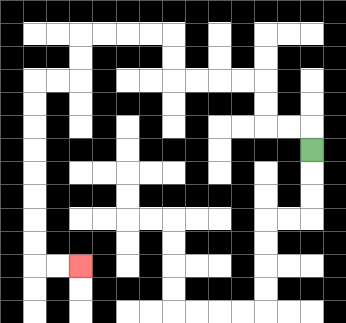{'start': '[13, 6]', 'end': '[3, 11]', 'path_directions': 'U,L,L,U,U,L,L,L,L,U,U,L,L,L,L,D,D,L,L,D,D,D,D,D,D,D,D,R,R', 'path_coordinates': '[[13, 6], [13, 5], [12, 5], [11, 5], [11, 4], [11, 3], [10, 3], [9, 3], [8, 3], [7, 3], [7, 2], [7, 1], [6, 1], [5, 1], [4, 1], [3, 1], [3, 2], [3, 3], [2, 3], [1, 3], [1, 4], [1, 5], [1, 6], [1, 7], [1, 8], [1, 9], [1, 10], [1, 11], [2, 11], [3, 11]]'}